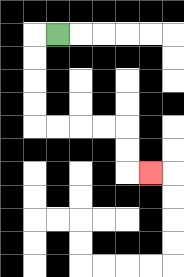{'start': '[2, 1]', 'end': '[6, 7]', 'path_directions': 'L,D,D,D,D,R,R,R,R,D,D,R', 'path_coordinates': '[[2, 1], [1, 1], [1, 2], [1, 3], [1, 4], [1, 5], [2, 5], [3, 5], [4, 5], [5, 5], [5, 6], [5, 7], [6, 7]]'}